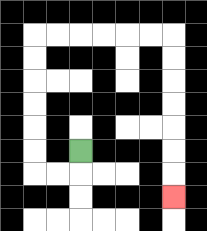{'start': '[3, 6]', 'end': '[7, 8]', 'path_directions': 'D,L,L,U,U,U,U,U,U,R,R,R,R,R,R,D,D,D,D,D,D,D', 'path_coordinates': '[[3, 6], [3, 7], [2, 7], [1, 7], [1, 6], [1, 5], [1, 4], [1, 3], [1, 2], [1, 1], [2, 1], [3, 1], [4, 1], [5, 1], [6, 1], [7, 1], [7, 2], [7, 3], [7, 4], [7, 5], [7, 6], [7, 7], [7, 8]]'}